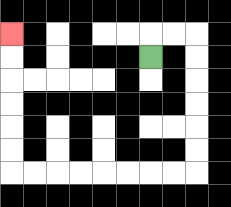{'start': '[6, 2]', 'end': '[0, 1]', 'path_directions': 'U,R,R,D,D,D,D,D,D,L,L,L,L,L,L,L,L,U,U,U,U,U,U', 'path_coordinates': '[[6, 2], [6, 1], [7, 1], [8, 1], [8, 2], [8, 3], [8, 4], [8, 5], [8, 6], [8, 7], [7, 7], [6, 7], [5, 7], [4, 7], [3, 7], [2, 7], [1, 7], [0, 7], [0, 6], [0, 5], [0, 4], [0, 3], [0, 2], [0, 1]]'}